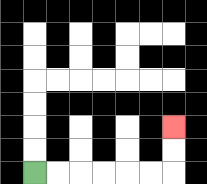{'start': '[1, 7]', 'end': '[7, 5]', 'path_directions': 'R,R,R,R,R,R,U,U', 'path_coordinates': '[[1, 7], [2, 7], [3, 7], [4, 7], [5, 7], [6, 7], [7, 7], [7, 6], [7, 5]]'}